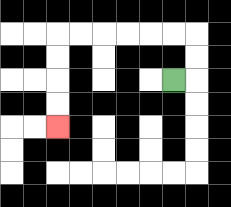{'start': '[7, 3]', 'end': '[2, 5]', 'path_directions': 'R,U,U,L,L,L,L,L,L,D,D,D,D', 'path_coordinates': '[[7, 3], [8, 3], [8, 2], [8, 1], [7, 1], [6, 1], [5, 1], [4, 1], [3, 1], [2, 1], [2, 2], [2, 3], [2, 4], [2, 5]]'}